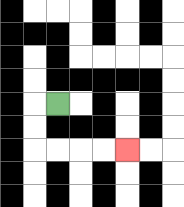{'start': '[2, 4]', 'end': '[5, 6]', 'path_directions': 'L,D,D,R,R,R,R', 'path_coordinates': '[[2, 4], [1, 4], [1, 5], [1, 6], [2, 6], [3, 6], [4, 6], [5, 6]]'}